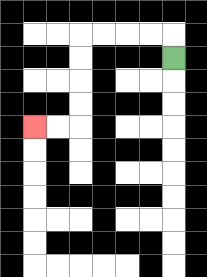{'start': '[7, 2]', 'end': '[1, 5]', 'path_directions': 'U,L,L,L,L,D,D,D,D,L,L', 'path_coordinates': '[[7, 2], [7, 1], [6, 1], [5, 1], [4, 1], [3, 1], [3, 2], [3, 3], [3, 4], [3, 5], [2, 5], [1, 5]]'}